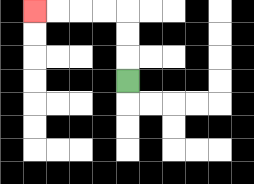{'start': '[5, 3]', 'end': '[1, 0]', 'path_directions': 'U,U,U,L,L,L,L', 'path_coordinates': '[[5, 3], [5, 2], [5, 1], [5, 0], [4, 0], [3, 0], [2, 0], [1, 0]]'}